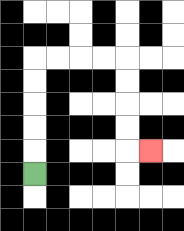{'start': '[1, 7]', 'end': '[6, 6]', 'path_directions': 'U,U,U,U,U,R,R,R,R,D,D,D,D,R', 'path_coordinates': '[[1, 7], [1, 6], [1, 5], [1, 4], [1, 3], [1, 2], [2, 2], [3, 2], [4, 2], [5, 2], [5, 3], [5, 4], [5, 5], [5, 6], [6, 6]]'}